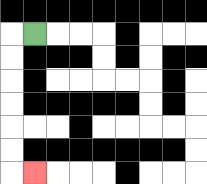{'start': '[1, 1]', 'end': '[1, 7]', 'path_directions': 'L,D,D,D,D,D,D,R', 'path_coordinates': '[[1, 1], [0, 1], [0, 2], [0, 3], [0, 4], [0, 5], [0, 6], [0, 7], [1, 7]]'}